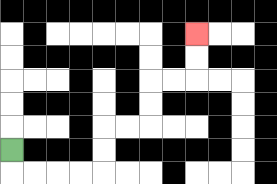{'start': '[0, 6]', 'end': '[8, 1]', 'path_directions': 'D,R,R,R,R,U,U,R,R,U,U,R,R,U,U', 'path_coordinates': '[[0, 6], [0, 7], [1, 7], [2, 7], [3, 7], [4, 7], [4, 6], [4, 5], [5, 5], [6, 5], [6, 4], [6, 3], [7, 3], [8, 3], [8, 2], [8, 1]]'}